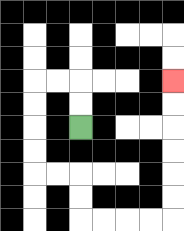{'start': '[3, 5]', 'end': '[7, 3]', 'path_directions': 'U,U,L,L,D,D,D,D,R,R,D,D,R,R,R,R,U,U,U,U,U,U', 'path_coordinates': '[[3, 5], [3, 4], [3, 3], [2, 3], [1, 3], [1, 4], [1, 5], [1, 6], [1, 7], [2, 7], [3, 7], [3, 8], [3, 9], [4, 9], [5, 9], [6, 9], [7, 9], [7, 8], [7, 7], [7, 6], [7, 5], [7, 4], [7, 3]]'}